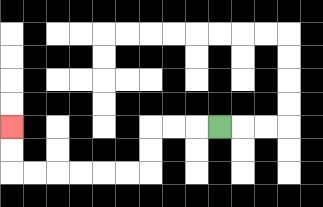{'start': '[9, 5]', 'end': '[0, 5]', 'path_directions': 'L,L,L,D,D,L,L,L,L,L,L,U,U', 'path_coordinates': '[[9, 5], [8, 5], [7, 5], [6, 5], [6, 6], [6, 7], [5, 7], [4, 7], [3, 7], [2, 7], [1, 7], [0, 7], [0, 6], [0, 5]]'}